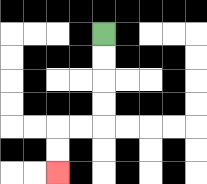{'start': '[4, 1]', 'end': '[2, 7]', 'path_directions': 'D,D,D,D,L,L,D,D', 'path_coordinates': '[[4, 1], [4, 2], [4, 3], [4, 4], [4, 5], [3, 5], [2, 5], [2, 6], [2, 7]]'}